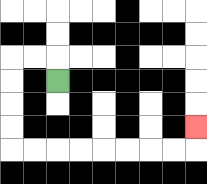{'start': '[2, 3]', 'end': '[8, 5]', 'path_directions': 'U,L,L,D,D,D,D,R,R,R,R,R,R,R,R,U', 'path_coordinates': '[[2, 3], [2, 2], [1, 2], [0, 2], [0, 3], [0, 4], [0, 5], [0, 6], [1, 6], [2, 6], [3, 6], [4, 6], [5, 6], [6, 6], [7, 6], [8, 6], [8, 5]]'}